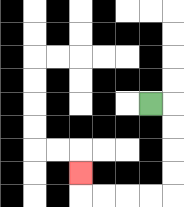{'start': '[6, 4]', 'end': '[3, 7]', 'path_directions': 'R,D,D,D,D,L,L,L,L,U', 'path_coordinates': '[[6, 4], [7, 4], [7, 5], [7, 6], [7, 7], [7, 8], [6, 8], [5, 8], [4, 8], [3, 8], [3, 7]]'}